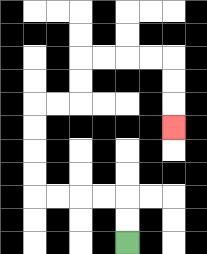{'start': '[5, 10]', 'end': '[7, 5]', 'path_directions': 'U,U,L,L,L,L,U,U,U,U,R,R,U,U,R,R,R,R,D,D,D', 'path_coordinates': '[[5, 10], [5, 9], [5, 8], [4, 8], [3, 8], [2, 8], [1, 8], [1, 7], [1, 6], [1, 5], [1, 4], [2, 4], [3, 4], [3, 3], [3, 2], [4, 2], [5, 2], [6, 2], [7, 2], [7, 3], [7, 4], [7, 5]]'}